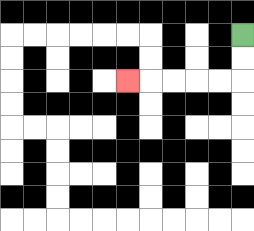{'start': '[10, 1]', 'end': '[5, 3]', 'path_directions': 'D,D,L,L,L,L,L', 'path_coordinates': '[[10, 1], [10, 2], [10, 3], [9, 3], [8, 3], [7, 3], [6, 3], [5, 3]]'}